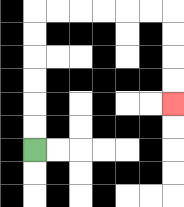{'start': '[1, 6]', 'end': '[7, 4]', 'path_directions': 'U,U,U,U,U,U,R,R,R,R,R,R,D,D,D,D', 'path_coordinates': '[[1, 6], [1, 5], [1, 4], [1, 3], [1, 2], [1, 1], [1, 0], [2, 0], [3, 0], [4, 0], [5, 0], [6, 0], [7, 0], [7, 1], [7, 2], [7, 3], [7, 4]]'}